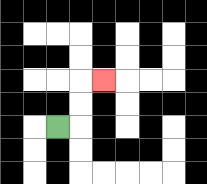{'start': '[2, 5]', 'end': '[4, 3]', 'path_directions': 'R,U,U,R', 'path_coordinates': '[[2, 5], [3, 5], [3, 4], [3, 3], [4, 3]]'}